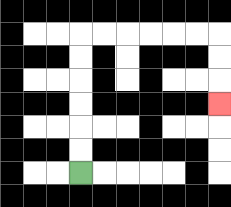{'start': '[3, 7]', 'end': '[9, 4]', 'path_directions': 'U,U,U,U,U,U,R,R,R,R,R,R,D,D,D', 'path_coordinates': '[[3, 7], [3, 6], [3, 5], [3, 4], [3, 3], [3, 2], [3, 1], [4, 1], [5, 1], [6, 1], [7, 1], [8, 1], [9, 1], [9, 2], [9, 3], [9, 4]]'}